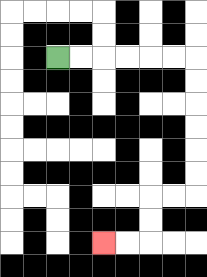{'start': '[2, 2]', 'end': '[4, 10]', 'path_directions': 'R,R,R,R,R,R,D,D,D,D,D,D,L,L,D,D,L,L', 'path_coordinates': '[[2, 2], [3, 2], [4, 2], [5, 2], [6, 2], [7, 2], [8, 2], [8, 3], [8, 4], [8, 5], [8, 6], [8, 7], [8, 8], [7, 8], [6, 8], [6, 9], [6, 10], [5, 10], [4, 10]]'}